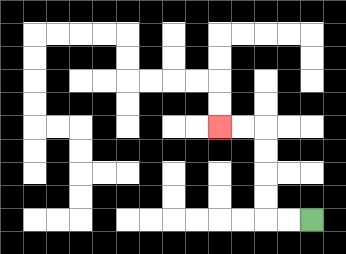{'start': '[13, 9]', 'end': '[9, 5]', 'path_directions': 'L,L,U,U,U,U,L,L', 'path_coordinates': '[[13, 9], [12, 9], [11, 9], [11, 8], [11, 7], [11, 6], [11, 5], [10, 5], [9, 5]]'}